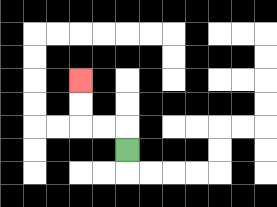{'start': '[5, 6]', 'end': '[3, 3]', 'path_directions': 'U,L,L,U,U', 'path_coordinates': '[[5, 6], [5, 5], [4, 5], [3, 5], [3, 4], [3, 3]]'}